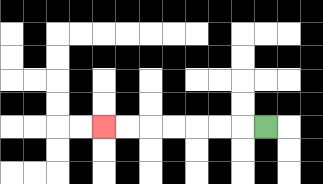{'start': '[11, 5]', 'end': '[4, 5]', 'path_directions': 'L,L,L,L,L,L,L', 'path_coordinates': '[[11, 5], [10, 5], [9, 5], [8, 5], [7, 5], [6, 5], [5, 5], [4, 5]]'}